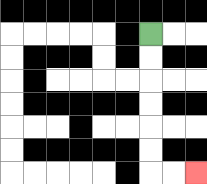{'start': '[6, 1]', 'end': '[8, 7]', 'path_directions': 'D,D,D,D,D,D,R,R', 'path_coordinates': '[[6, 1], [6, 2], [6, 3], [6, 4], [6, 5], [6, 6], [6, 7], [7, 7], [8, 7]]'}